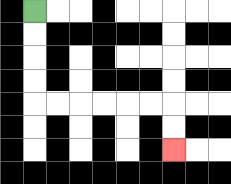{'start': '[1, 0]', 'end': '[7, 6]', 'path_directions': 'D,D,D,D,R,R,R,R,R,R,D,D', 'path_coordinates': '[[1, 0], [1, 1], [1, 2], [1, 3], [1, 4], [2, 4], [3, 4], [4, 4], [5, 4], [6, 4], [7, 4], [7, 5], [7, 6]]'}